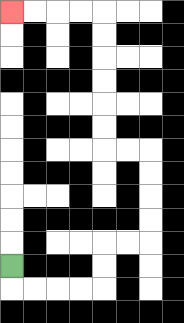{'start': '[0, 11]', 'end': '[0, 0]', 'path_directions': 'D,R,R,R,R,U,U,R,R,U,U,U,U,L,L,U,U,U,U,U,U,L,L,L,L', 'path_coordinates': '[[0, 11], [0, 12], [1, 12], [2, 12], [3, 12], [4, 12], [4, 11], [4, 10], [5, 10], [6, 10], [6, 9], [6, 8], [6, 7], [6, 6], [5, 6], [4, 6], [4, 5], [4, 4], [4, 3], [4, 2], [4, 1], [4, 0], [3, 0], [2, 0], [1, 0], [0, 0]]'}